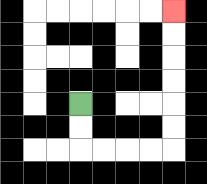{'start': '[3, 4]', 'end': '[7, 0]', 'path_directions': 'D,D,R,R,R,R,U,U,U,U,U,U', 'path_coordinates': '[[3, 4], [3, 5], [3, 6], [4, 6], [5, 6], [6, 6], [7, 6], [7, 5], [7, 4], [7, 3], [7, 2], [7, 1], [7, 0]]'}